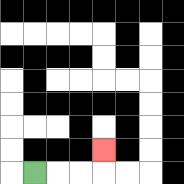{'start': '[1, 7]', 'end': '[4, 6]', 'path_directions': 'R,R,R,U', 'path_coordinates': '[[1, 7], [2, 7], [3, 7], [4, 7], [4, 6]]'}